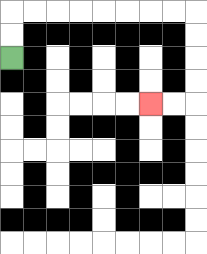{'start': '[0, 2]', 'end': '[6, 4]', 'path_directions': 'U,U,R,R,R,R,R,R,R,R,D,D,D,D,L,L', 'path_coordinates': '[[0, 2], [0, 1], [0, 0], [1, 0], [2, 0], [3, 0], [4, 0], [5, 0], [6, 0], [7, 0], [8, 0], [8, 1], [8, 2], [8, 3], [8, 4], [7, 4], [6, 4]]'}